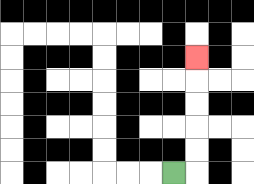{'start': '[7, 7]', 'end': '[8, 2]', 'path_directions': 'R,U,U,U,U,U', 'path_coordinates': '[[7, 7], [8, 7], [8, 6], [8, 5], [8, 4], [8, 3], [8, 2]]'}